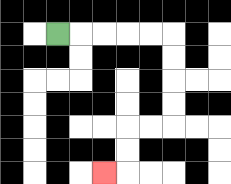{'start': '[2, 1]', 'end': '[4, 7]', 'path_directions': 'R,R,R,R,R,D,D,D,D,L,L,D,D,L', 'path_coordinates': '[[2, 1], [3, 1], [4, 1], [5, 1], [6, 1], [7, 1], [7, 2], [7, 3], [7, 4], [7, 5], [6, 5], [5, 5], [5, 6], [5, 7], [4, 7]]'}